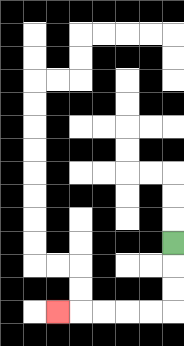{'start': '[7, 10]', 'end': '[2, 13]', 'path_directions': 'D,D,D,L,L,L,L,L', 'path_coordinates': '[[7, 10], [7, 11], [7, 12], [7, 13], [6, 13], [5, 13], [4, 13], [3, 13], [2, 13]]'}